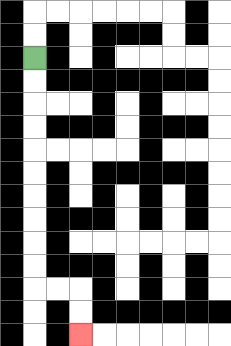{'start': '[1, 2]', 'end': '[3, 14]', 'path_directions': 'D,D,D,D,D,D,D,D,D,D,R,R,D,D', 'path_coordinates': '[[1, 2], [1, 3], [1, 4], [1, 5], [1, 6], [1, 7], [1, 8], [1, 9], [1, 10], [1, 11], [1, 12], [2, 12], [3, 12], [3, 13], [3, 14]]'}